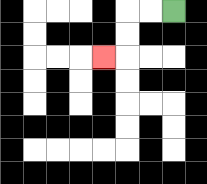{'start': '[7, 0]', 'end': '[4, 2]', 'path_directions': 'L,L,D,D,L', 'path_coordinates': '[[7, 0], [6, 0], [5, 0], [5, 1], [5, 2], [4, 2]]'}